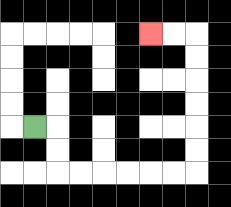{'start': '[1, 5]', 'end': '[6, 1]', 'path_directions': 'R,D,D,R,R,R,R,R,R,U,U,U,U,U,U,L,L', 'path_coordinates': '[[1, 5], [2, 5], [2, 6], [2, 7], [3, 7], [4, 7], [5, 7], [6, 7], [7, 7], [8, 7], [8, 6], [8, 5], [8, 4], [8, 3], [8, 2], [8, 1], [7, 1], [6, 1]]'}